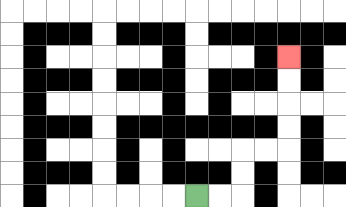{'start': '[8, 8]', 'end': '[12, 2]', 'path_directions': 'R,R,U,U,R,R,U,U,U,U', 'path_coordinates': '[[8, 8], [9, 8], [10, 8], [10, 7], [10, 6], [11, 6], [12, 6], [12, 5], [12, 4], [12, 3], [12, 2]]'}